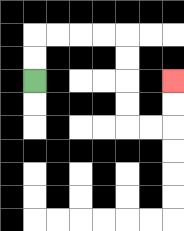{'start': '[1, 3]', 'end': '[7, 3]', 'path_directions': 'U,U,R,R,R,R,D,D,D,D,R,R,U,U', 'path_coordinates': '[[1, 3], [1, 2], [1, 1], [2, 1], [3, 1], [4, 1], [5, 1], [5, 2], [5, 3], [5, 4], [5, 5], [6, 5], [7, 5], [7, 4], [7, 3]]'}